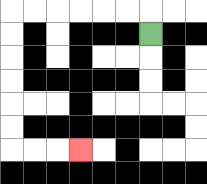{'start': '[6, 1]', 'end': '[3, 6]', 'path_directions': 'U,L,L,L,L,L,L,D,D,D,D,D,D,R,R,R', 'path_coordinates': '[[6, 1], [6, 0], [5, 0], [4, 0], [3, 0], [2, 0], [1, 0], [0, 0], [0, 1], [0, 2], [0, 3], [0, 4], [0, 5], [0, 6], [1, 6], [2, 6], [3, 6]]'}